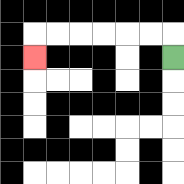{'start': '[7, 2]', 'end': '[1, 2]', 'path_directions': 'U,L,L,L,L,L,L,D', 'path_coordinates': '[[7, 2], [7, 1], [6, 1], [5, 1], [4, 1], [3, 1], [2, 1], [1, 1], [1, 2]]'}